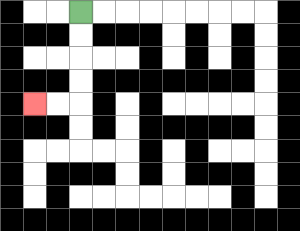{'start': '[3, 0]', 'end': '[1, 4]', 'path_directions': 'D,D,D,D,L,L', 'path_coordinates': '[[3, 0], [3, 1], [3, 2], [3, 3], [3, 4], [2, 4], [1, 4]]'}